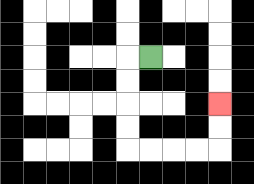{'start': '[6, 2]', 'end': '[9, 4]', 'path_directions': 'L,D,D,D,D,R,R,R,R,U,U', 'path_coordinates': '[[6, 2], [5, 2], [5, 3], [5, 4], [5, 5], [5, 6], [6, 6], [7, 6], [8, 6], [9, 6], [9, 5], [9, 4]]'}